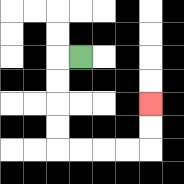{'start': '[3, 2]', 'end': '[6, 4]', 'path_directions': 'L,D,D,D,D,R,R,R,R,U,U', 'path_coordinates': '[[3, 2], [2, 2], [2, 3], [2, 4], [2, 5], [2, 6], [3, 6], [4, 6], [5, 6], [6, 6], [6, 5], [6, 4]]'}